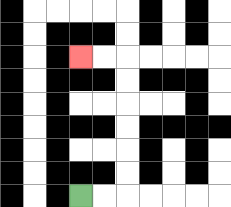{'start': '[3, 8]', 'end': '[3, 2]', 'path_directions': 'R,R,U,U,U,U,U,U,L,L', 'path_coordinates': '[[3, 8], [4, 8], [5, 8], [5, 7], [5, 6], [5, 5], [5, 4], [5, 3], [5, 2], [4, 2], [3, 2]]'}